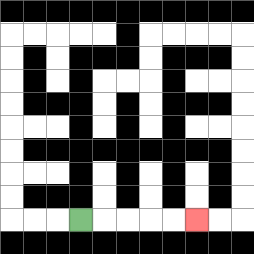{'start': '[3, 9]', 'end': '[8, 9]', 'path_directions': 'R,R,R,R,R', 'path_coordinates': '[[3, 9], [4, 9], [5, 9], [6, 9], [7, 9], [8, 9]]'}